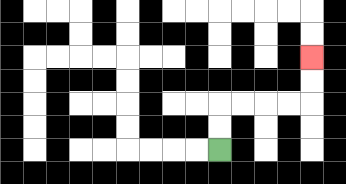{'start': '[9, 6]', 'end': '[13, 2]', 'path_directions': 'U,U,R,R,R,R,U,U', 'path_coordinates': '[[9, 6], [9, 5], [9, 4], [10, 4], [11, 4], [12, 4], [13, 4], [13, 3], [13, 2]]'}